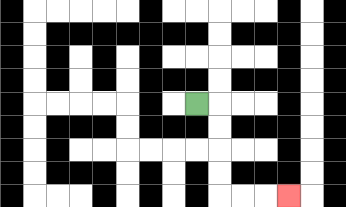{'start': '[8, 4]', 'end': '[12, 8]', 'path_directions': 'R,D,D,D,D,R,R,R', 'path_coordinates': '[[8, 4], [9, 4], [9, 5], [9, 6], [9, 7], [9, 8], [10, 8], [11, 8], [12, 8]]'}